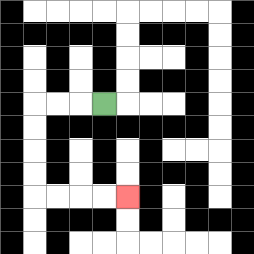{'start': '[4, 4]', 'end': '[5, 8]', 'path_directions': 'L,L,L,D,D,D,D,R,R,R,R', 'path_coordinates': '[[4, 4], [3, 4], [2, 4], [1, 4], [1, 5], [1, 6], [1, 7], [1, 8], [2, 8], [3, 8], [4, 8], [5, 8]]'}